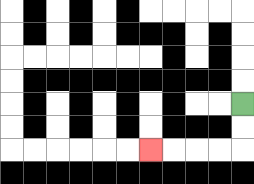{'start': '[10, 4]', 'end': '[6, 6]', 'path_directions': 'D,D,L,L,L,L', 'path_coordinates': '[[10, 4], [10, 5], [10, 6], [9, 6], [8, 6], [7, 6], [6, 6]]'}